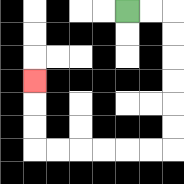{'start': '[5, 0]', 'end': '[1, 3]', 'path_directions': 'R,R,D,D,D,D,D,D,L,L,L,L,L,L,U,U,U', 'path_coordinates': '[[5, 0], [6, 0], [7, 0], [7, 1], [7, 2], [7, 3], [7, 4], [7, 5], [7, 6], [6, 6], [5, 6], [4, 6], [3, 6], [2, 6], [1, 6], [1, 5], [1, 4], [1, 3]]'}